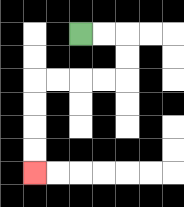{'start': '[3, 1]', 'end': '[1, 7]', 'path_directions': 'R,R,D,D,L,L,L,L,D,D,D,D', 'path_coordinates': '[[3, 1], [4, 1], [5, 1], [5, 2], [5, 3], [4, 3], [3, 3], [2, 3], [1, 3], [1, 4], [1, 5], [1, 6], [1, 7]]'}